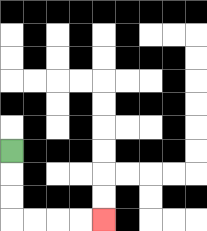{'start': '[0, 6]', 'end': '[4, 9]', 'path_directions': 'D,D,D,R,R,R,R', 'path_coordinates': '[[0, 6], [0, 7], [0, 8], [0, 9], [1, 9], [2, 9], [3, 9], [4, 9]]'}